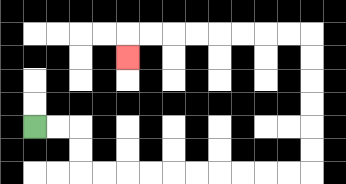{'start': '[1, 5]', 'end': '[5, 2]', 'path_directions': 'R,R,D,D,R,R,R,R,R,R,R,R,R,R,U,U,U,U,U,U,L,L,L,L,L,L,L,L,D', 'path_coordinates': '[[1, 5], [2, 5], [3, 5], [3, 6], [3, 7], [4, 7], [5, 7], [6, 7], [7, 7], [8, 7], [9, 7], [10, 7], [11, 7], [12, 7], [13, 7], [13, 6], [13, 5], [13, 4], [13, 3], [13, 2], [13, 1], [12, 1], [11, 1], [10, 1], [9, 1], [8, 1], [7, 1], [6, 1], [5, 1], [5, 2]]'}